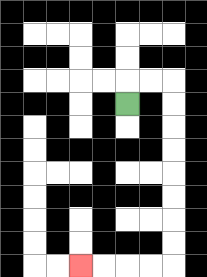{'start': '[5, 4]', 'end': '[3, 11]', 'path_directions': 'U,R,R,D,D,D,D,D,D,D,D,L,L,L,L', 'path_coordinates': '[[5, 4], [5, 3], [6, 3], [7, 3], [7, 4], [7, 5], [7, 6], [7, 7], [7, 8], [7, 9], [7, 10], [7, 11], [6, 11], [5, 11], [4, 11], [3, 11]]'}